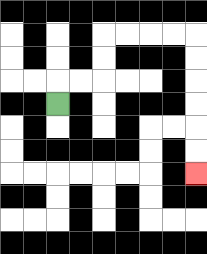{'start': '[2, 4]', 'end': '[8, 7]', 'path_directions': 'U,R,R,U,U,R,R,R,R,D,D,D,D,D,D', 'path_coordinates': '[[2, 4], [2, 3], [3, 3], [4, 3], [4, 2], [4, 1], [5, 1], [6, 1], [7, 1], [8, 1], [8, 2], [8, 3], [8, 4], [8, 5], [8, 6], [8, 7]]'}